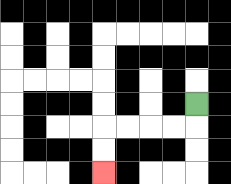{'start': '[8, 4]', 'end': '[4, 7]', 'path_directions': 'D,L,L,L,L,D,D', 'path_coordinates': '[[8, 4], [8, 5], [7, 5], [6, 5], [5, 5], [4, 5], [4, 6], [4, 7]]'}